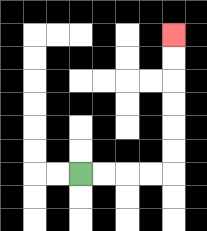{'start': '[3, 7]', 'end': '[7, 1]', 'path_directions': 'R,R,R,R,U,U,U,U,U,U', 'path_coordinates': '[[3, 7], [4, 7], [5, 7], [6, 7], [7, 7], [7, 6], [7, 5], [7, 4], [7, 3], [7, 2], [7, 1]]'}